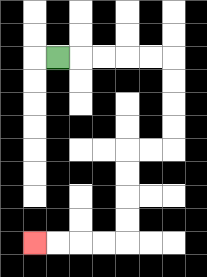{'start': '[2, 2]', 'end': '[1, 10]', 'path_directions': 'R,R,R,R,R,D,D,D,D,L,L,D,D,D,D,L,L,L,L', 'path_coordinates': '[[2, 2], [3, 2], [4, 2], [5, 2], [6, 2], [7, 2], [7, 3], [7, 4], [7, 5], [7, 6], [6, 6], [5, 6], [5, 7], [5, 8], [5, 9], [5, 10], [4, 10], [3, 10], [2, 10], [1, 10]]'}